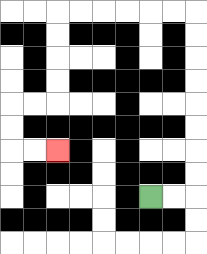{'start': '[6, 8]', 'end': '[2, 6]', 'path_directions': 'R,R,U,U,U,U,U,U,U,U,L,L,L,L,L,L,D,D,D,D,L,L,D,D,R,R', 'path_coordinates': '[[6, 8], [7, 8], [8, 8], [8, 7], [8, 6], [8, 5], [8, 4], [8, 3], [8, 2], [8, 1], [8, 0], [7, 0], [6, 0], [5, 0], [4, 0], [3, 0], [2, 0], [2, 1], [2, 2], [2, 3], [2, 4], [1, 4], [0, 4], [0, 5], [0, 6], [1, 6], [2, 6]]'}